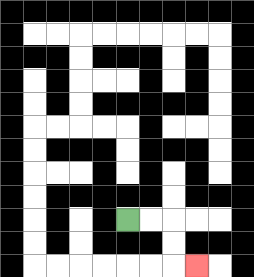{'start': '[5, 9]', 'end': '[8, 11]', 'path_directions': 'R,R,D,D,R', 'path_coordinates': '[[5, 9], [6, 9], [7, 9], [7, 10], [7, 11], [8, 11]]'}